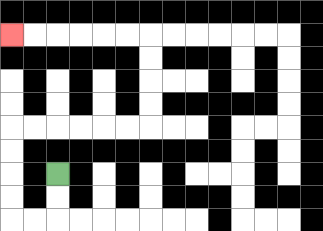{'start': '[2, 7]', 'end': '[0, 1]', 'path_directions': 'D,D,L,L,U,U,U,U,R,R,R,R,R,R,U,U,U,U,L,L,L,L,L,L', 'path_coordinates': '[[2, 7], [2, 8], [2, 9], [1, 9], [0, 9], [0, 8], [0, 7], [0, 6], [0, 5], [1, 5], [2, 5], [3, 5], [4, 5], [5, 5], [6, 5], [6, 4], [6, 3], [6, 2], [6, 1], [5, 1], [4, 1], [3, 1], [2, 1], [1, 1], [0, 1]]'}